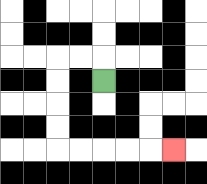{'start': '[4, 3]', 'end': '[7, 6]', 'path_directions': 'U,L,L,D,D,D,D,R,R,R,R,R', 'path_coordinates': '[[4, 3], [4, 2], [3, 2], [2, 2], [2, 3], [2, 4], [2, 5], [2, 6], [3, 6], [4, 6], [5, 6], [6, 6], [7, 6]]'}